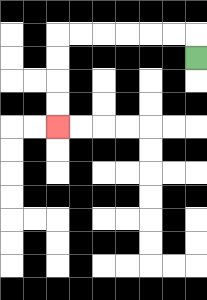{'start': '[8, 2]', 'end': '[2, 5]', 'path_directions': 'U,L,L,L,L,L,L,D,D,D,D', 'path_coordinates': '[[8, 2], [8, 1], [7, 1], [6, 1], [5, 1], [4, 1], [3, 1], [2, 1], [2, 2], [2, 3], [2, 4], [2, 5]]'}